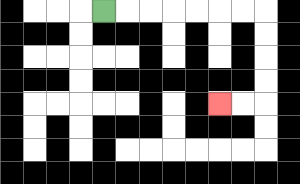{'start': '[4, 0]', 'end': '[9, 4]', 'path_directions': 'R,R,R,R,R,R,R,D,D,D,D,L,L', 'path_coordinates': '[[4, 0], [5, 0], [6, 0], [7, 0], [8, 0], [9, 0], [10, 0], [11, 0], [11, 1], [11, 2], [11, 3], [11, 4], [10, 4], [9, 4]]'}